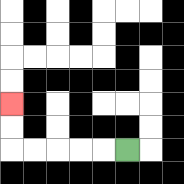{'start': '[5, 6]', 'end': '[0, 4]', 'path_directions': 'L,L,L,L,L,U,U', 'path_coordinates': '[[5, 6], [4, 6], [3, 6], [2, 6], [1, 6], [0, 6], [0, 5], [0, 4]]'}